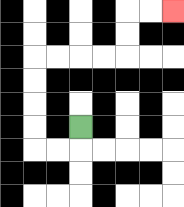{'start': '[3, 5]', 'end': '[7, 0]', 'path_directions': 'D,L,L,U,U,U,U,R,R,R,R,U,U,R,R', 'path_coordinates': '[[3, 5], [3, 6], [2, 6], [1, 6], [1, 5], [1, 4], [1, 3], [1, 2], [2, 2], [3, 2], [4, 2], [5, 2], [5, 1], [5, 0], [6, 0], [7, 0]]'}